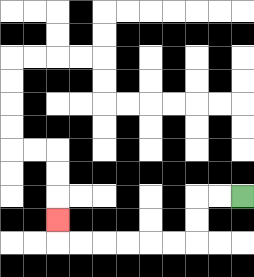{'start': '[10, 8]', 'end': '[2, 9]', 'path_directions': 'L,L,D,D,L,L,L,L,L,L,U', 'path_coordinates': '[[10, 8], [9, 8], [8, 8], [8, 9], [8, 10], [7, 10], [6, 10], [5, 10], [4, 10], [3, 10], [2, 10], [2, 9]]'}